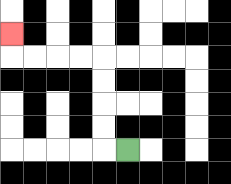{'start': '[5, 6]', 'end': '[0, 1]', 'path_directions': 'L,U,U,U,U,L,L,L,L,U', 'path_coordinates': '[[5, 6], [4, 6], [4, 5], [4, 4], [4, 3], [4, 2], [3, 2], [2, 2], [1, 2], [0, 2], [0, 1]]'}